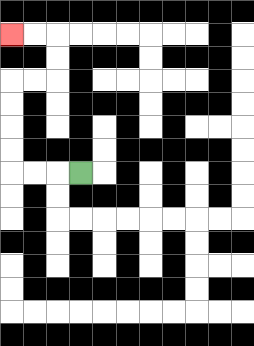{'start': '[3, 7]', 'end': '[0, 1]', 'path_directions': 'L,L,L,U,U,U,U,R,R,U,U,L,L', 'path_coordinates': '[[3, 7], [2, 7], [1, 7], [0, 7], [0, 6], [0, 5], [0, 4], [0, 3], [1, 3], [2, 3], [2, 2], [2, 1], [1, 1], [0, 1]]'}